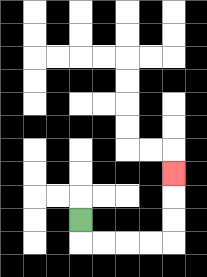{'start': '[3, 9]', 'end': '[7, 7]', 'path_directions': 'D,R,R,R,R,U,U,U', 'path_coordinates': '[[3, 9], [3, 10], [4, 10], [5, 10], [6, 10], [7, 10], [7, 9], [7, 8], [7, 7]]'}